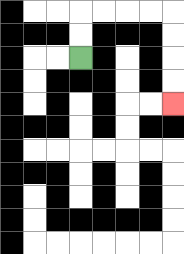{'start': '[3, 2]', 'end': '[7, 4]', 'path_directions': 'U,U,R,R,R,R,D,D,D,D', 'path_coordinates': '[[3, 2], [3, 1], [3, 0], [4, 0], [5, 0], [6, 0], [7, 0], [7, 1], [7, 2], [7, 3], [7, 4]]'}